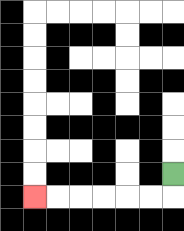{'start': '[7, 7]', 'end': '[1, 8]', 'path_directions': 'D,L,L,L,L,L,L', 'path_coordinates': '[[7, 7], [7, 8], [6, 8], [5, 8], [4, 8], [3, 8], [2, 8], [1, 8]]'}